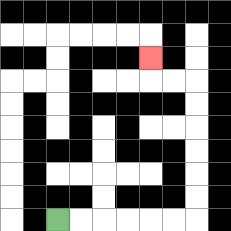{'start': '[2, 9]', 'end': '[6, 2]', 'path_directions': 'R,R,R,R,R,R,U,U,U,U,U,U,L,L,U', 'path_coordinates': '[[2, 9], [3, 9], [4, 9], [5, 9], [6, 9], [7, 9], [8, 9], [8, 8], [8, 7], [8, 6], [8, 5], [8, 4], [8, 3], [7, 3], [6, 3], [6, 2]]'}